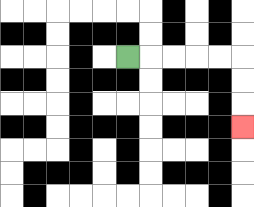{'start': '[5, 2]', 'end': '[10, 5]', 'path_directions': 'R,R,R,R,R,D,D,D', 'path_coordinates': '[[5, 2], [6, 2], [7, 2], [8, 2], [9, 2], [10, 2], [10, 3], [10, 4], [10, 5]]'}